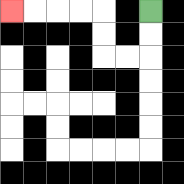{'start': '[6, 0]', 'end': '[0, 0]', 'path_directions': 'D,D,L,L,U,U,L,L,L,L', 'path_coordinates': '[[6, 0], [6, 1], [6, 2], [5, 2], [4, 2], [4, 1], [4, 0], [3, 0], [2, 0], [1, 0], [0, 0]]'}